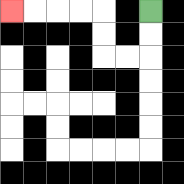{'start': '[6, 0]', 'end': '[0, 0]', 'path_directions': 'D,D,L,L,U,U,L,L,L,L', 'path_coordinates': '[[6, 0], [6, 1], [6, 2], [5, 2], [4, 2], [4, 1], [4, 0], [3, 0], [2, 0], [1, 0], [0, 0]]'}